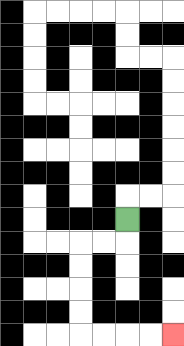{'start': '[5, 9]', 'end': '[7, 14]', 'path_directions': 'D,L,L,D,D,D,D,R,R,R,R', 'path_coordinates': '[[5, 9], [5, 10], [4, 10], [3, 10], [3, 11], [3, 12], [3, 13], [3, 14], [4, 14], [5, 14], [6, 14], [7, 14]]'}